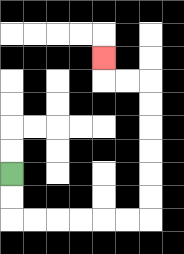{'start': '[0, 7]', 'end': '[4, 2]', 'path_directions': 'D,D,R,R,R,R,R,R,U,U,U,U,U,U,L,L,U', 'path_coordinates': '[[0, 7], [0, 8], [0, 9], [1, 9], [2, 9], [3, 9], [4, 9], [5, 9], [6, 9], [6, 8], [6, 7], [6, 6], [6, 5], [6, 4], [6, 3], [5, 3], [4, 3], [4, 2]]'}